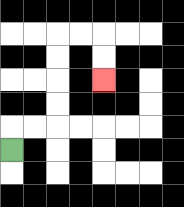{'start': '[0, 6]', 'end': '[4, 3]', 'path_directions': 'U,R,R,U,U,U,U,R,R,D,D', 'path_coordinates': '[[0, 6], [0, 5], [1, 5], [2, 5], [2, 4], [2, 3], [2, 2], [2, 1], [3, 1], [4, 1], [4, 2], [4, 3]]'}